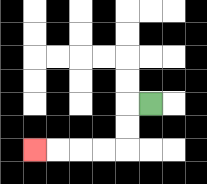{'start': '[6, 4]', 'end': '[1, 6]', 'path_directions': 'L,D,D,L,L,L,L', 'path_coordinates': '[[6, 4], [5, 4], [5, 5], [5, 6], [4, 6], [3, 6], [2, 6], [1, 6]]'}